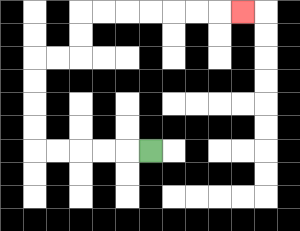{'start': '[6, 6]', 'end': '[10, 0]', 'path_directions': 'L,L,L,L,L,U,U,U,U,R,R,U,U,R,R,R,R,R,R,R', 'path_coordinates': '[[6, 6], [5, 6], [4, 6], [3, 6], [2, 6], [1, 6], [1, 5], [1, 4], [1, 3], [1, 2], [2, 2], [3, 2], [3, 1], [3, 0], [4, 0], [5, 0], [6, 0], [7, 0], [8, 0], [9, 0], [10, 0]]'}